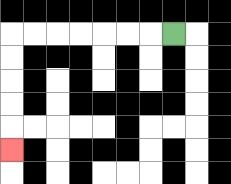{'start': '[7, 1]', 'end': '[0, 6]', 'path_directions': 'L,L,L,L,L,L,L,D,D,D,D,D', 'path_coordinates': '[[7, 1], [6, 1], [5, 1], [4, 1], [3, 1], [2, 1], [1, 1], [0, 1], [0, 2], [0, 3], [0, 4], [0, 5], [0, 6]]'}